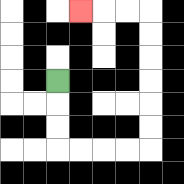{'start': '[2, 3]', 'end': '[3, 0]', 'path_directions': 'D,D,D,R,R,R,R,U,U,U,U,U,U,L,L,L', 'path_coordinates': '[[2, 3], [2, 4], [2, 5], [2, 6], [3, 6], [4, 6], [5, 6], [6, 6], [6, 5], [6, 4], [6, 3], [6, 2], [6, 1], [6, 0], [5, 0], [4, 0], [3, 0]]'}